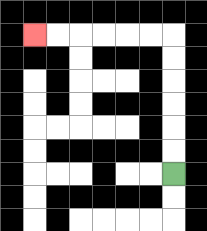{'start': '[7, 7]', 'end': '[1, 1]', 'path_directions': 'U,U,U,U,U,U,L,L,L,L,L,L', 'path_coordinates': '[[7, 7], [7, 6], [7, 5], [7, 4], [7, 3], [7, 2], [7, 1], [6, 1], [5, 1], [4, 1], [3, 1], [2, 1], [1, 1]]'}